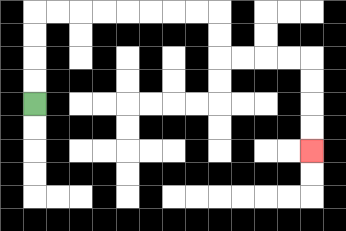{'start': '[1, 4]', 'end': '[13, 6]', 'path_directions': 'U,U,U,U,R,R,R,R,R,R,R,R,D,D,R,R,R,R,D,D,D,D', 'path_coordinates': '[[1, 4], [1, 3], [1, 2], [1, 1], [1, 0], [2, 0], [3, 0], [4, 0], [5, 0], [6, 0], [7, 0], [8, 0], [9, 0], [9, 1], [9, 2], [10, 2], [11, 2], [12, 2], [13, 2], [13, 3], [13, 4], [13, 5], [13, 6]]'}